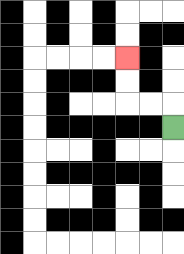{'start': '[7, 5]', 'end': '[5, 2]', 'path_directions': 'U,L,L,U,U', 'path_coordinates': '[[7, 5], [7, 4], [6, 4], [5, 4], [5, 3], [5, 2]]'}